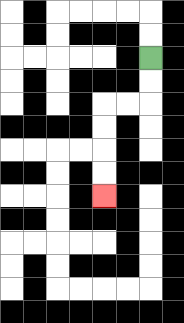{'start': '[6, 2]', 'end': '[4, 8]', 'path_directions': 'D,D,L,L,D,D,D,D', 'path_coordinates': '[[6, 2], [6, 3], [6, 4], [5, 4], [4, 4], [4, 5], [4, 6], [4, 7], [4, 8]]'}